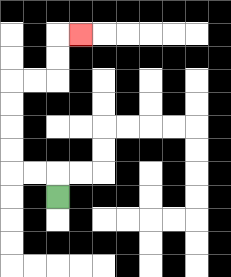{'start': '[2, 8]', 'end': '[3, 1]', 'path_directions': 'U,L,L,U,U,U,U,R,R,U,U,R', 'path_coordinates': '[[2, 8], [2, 7], [1, 7], [0, 7], [0, 6], [0, 5], [0, 4], [0, 3], [1, 3], [2, 3], [2, 2], [2, 1], [3, 1]]'}